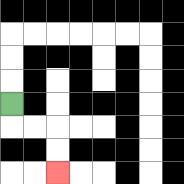{'start': '[0, 4]', 'end': '[2, 7]', 'path_directions': 'D,R,R,D,D', 'path_coordinates': '[[0, 4], [0, 5], [1, 5], [2, 5], [2, 6], [2, 7]]'}